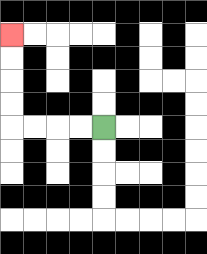{'start': '[4, 5]', 'end': '[0, 1]', 'path_directions': 'L,L,L,L,U,U,U,U', 'path_coordinates': '[[4, 5], [3, 5], [2, 5], [1, 5], [0, 5], [0, 4], [0, 3], [0, 2], [0, 1]]'}